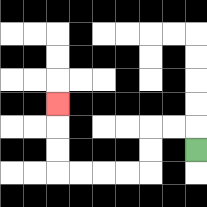{'start': '[8, 6]', 'end': '[2, 4]', 'path_directions': 'U,L,L,D,D,L,L,L,L,U,U,U', 'path_coordinates': '[[8, 6], [8, 5], [7, 5], [6, 5], [6, 6], [6, 7], [5, 7], [4, 7], [3, 7], [2, 7], [2, 6], [2, 5], [2, 4]]'}